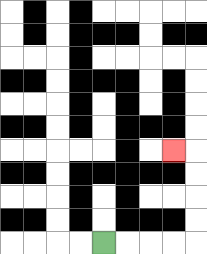{'start': '[4, 10]', 'end': '[7, 6]', 'path_directions': 'R,R,R,R,U,U,U,U,L', 'path_coordinates': '[[4, 10], [5, 10], [6, 10], [7, 10], [8, 10], [8, 9], [8, 8], [8, 7], [8, 6], [7, 6]]'}